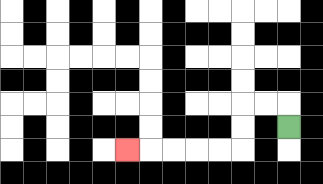{'start': '[12, 5]', 'end': '[5, 6]', 'path_directions': 'U,L,L,D,D,L,L,L,L,L', 'path_coordinates': '[[12, 5], [12, 4], [11, 4], [10, 4], [10, 5], [10, 6], [9, 6], [8, 6], [7, 6], [6, 6], [5, 6]]'}